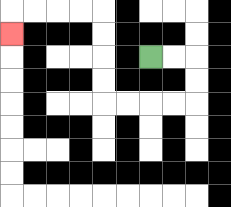{'start': '[6, 2]', 'end': '[0, 1]', 'path_directions': 'R,R,D,D,L,L,L,L,U,U,U,U,L,L,L,L,D', 'path_coordinates': '[[6, 2], [7, 2], [8, 2], [8, 3], [8, 4], [7, 4], [6, 4], [5, 4], [4, 4], [4, 3], [4, 2], [4, 1], [4, 0], [3, 0], [2, 0], [1, 0], [0, 0], [0, 1]]'}